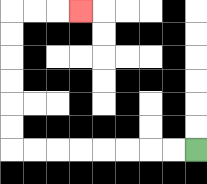{'start': '[8, 6]', 'end': '[3, 0]', 'path_directions': 'L,L,L,L,L,L,L,L,U,U,U,U,U,U,R,R,R', 'path_coordinates': '[[8, 6], [7, 6], [6, 6], [5, 6], [4, 6], [3, 6], [2, 6], [1, 6], [0, 6], [0, 5], [0, 4], [0, 3], [0, 2], [0, 1], [0, 0], [1, 0], [2, 0], [3, 0]]'}